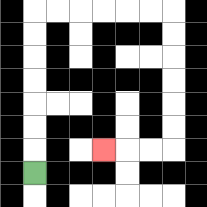{'start': '[1, 7]', 'end': '[4, 6]', 'path_directions': 'U,U,U,U,U,U,U,R,R,R,R,R,R,D,D,D,D,D,D,L,L,L', 'path_coordinates': '[[1, 7], [1, 6], [1, 5], [1, 4], [1, 3], [1, 2], [1, 1], [1, 0], [2, 0], [3, 0], [4, 0], [5, 0], [6, 0], [7, 0], [7, 1], [7, 2], [7, 3], [7, 4], [7, 5], [7, 6], [6, 6], [5, 6], [4, 6]]'}